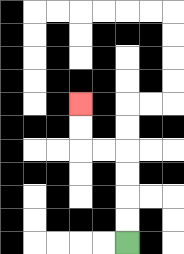{'start': '[5, 10]', 'end': '[3, 4]', 'path_directions': 'U,U,U,U,L,L,U,U', 'path_coordinates': '[[5, 10], [5, 9], [5, 8], [5, 7], [5, 6], [4, 6], [3, 6], [3, 5], [3, 4]]'}